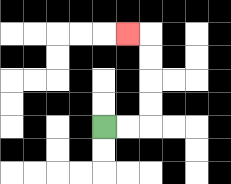{'start': '[4, 5]', 'end': '[5, 1]', 'path_directions': 'R,R,U,U,U,U,L', 'path_coordinates': '[[4, 5], [5, 5], [6, 5], [6, 4], [6, 3], [6, 2], [6, 1], [5, 1]]'}